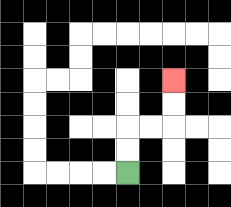{'start': '[5, 7]', 'end': '[7, 3]', 'path_directions': 'U,U,R,R,U,U', 'path_coordinates': '[[5, 7], [5, 6], [5, 5], [6, 5], [7, 5], [7, 4], [7, 3]]'}